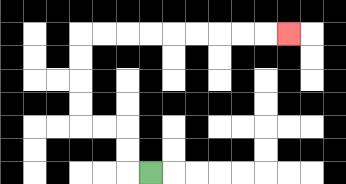{'start': '[6, 7]', 'end': '[12, 1]', 'path_directions': 'L,U,U,L,L,U,U,U,U,R,R,R,R,R,R,R,R,R', 'path_coordinates': '[[6, 7], [5, 7], [5, 6], [5, 5], [4, 5], [3, 5], [3, 4], [3, 3], [3, 2], [3, 1], [4, 1], [5, 1], [6, 1], [7, 1], [8, 1], [9, 1], [10, 1], [11, 1], [12, 1]]'}